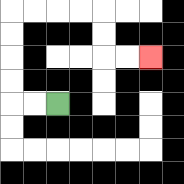{'start': '[2, 4]', 'end': '[6, 2]', 'path_directions': 'L,L,U,U,U,U,R,R,R,R,D,D,R,R', 'path_coordinates': '[[2, 4], [1, 4], [0, 4], [0, 3], [0, 2], [0, 1], [0, 0], [1, 0], [2, 0], [3, 0], [4, 0], [4, 1], [4, 2], [5, 2], [6, 2]]'}